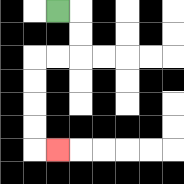{'start': '[2, 0]', 'end': '[2, 6]', 'path_directions': 'R,D,D,L,L,D,D,D,D,R', 'path_coordinates': '[[2, 0], [3, 0], [3, 1], [3, 2], [2, 2], [1, 2], [1, 3], [1, 4], [1, 5], [1, 6], [2, 6]]'}